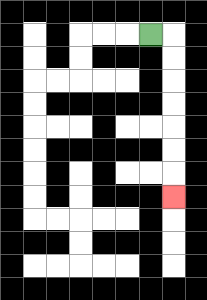{'start': '[6, 1]', 'end': '[7, 8]', 'path_directions': 'R,D,D,D,D,D,D,D', 'path_coordinates': '[[6, 1], [7, 1], [7, 2], [7, 3], [7, 4], [7, 5], [7, 6], [7, 7], [7, 8]]'}